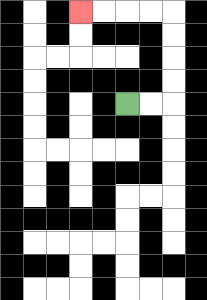{'start': '[5, 4]', 'end': '[3, 0]', 'path_directions': 'R,R,U,U,U,U,L,L,L,L', 'path_coordinates': '[[5, 4], [6, 4], [7, 4], [7, 3], [7, 2], [7, 1], [7, 0], [6, 0], [5, 0], [4, 0], [3, 0]]'}